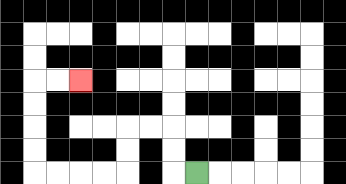{'start': '[8, 7]', 'end': '[3, 3]', 'path_directions': 'L,U,U,L,L,D,D,L,L,L,L,U,U,U,U,R,R', 'path_coordinates': '[[8, 7], [7, 7], [7, 6], [7, 5], [6, 5], [5, 5], [5, 6], [5, 7], [4, 7], [3, 7], [2, 7], [1, 7], [1, 6], [1, 5], [1, 4], [1, 3], [2, 3], [3, 3]]'}